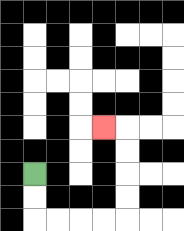{'start': '[1, 7]', 'end': '[4, 5]', 'path_directions': 'D,D,R,R,R,R,U,U,U,U,L', 'path_coordinates': '[[1, 7], [1, 8], [1, 9], [2, 9], [3, 9], [4, 9], [5, 9], [5, 8], [5, 7], [5, 6], [5, 5], [4, 5]]'}